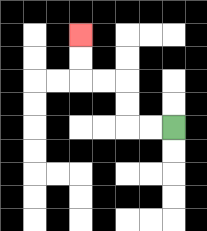{'start': '[7, 5]', 'end': '[3, 1]', 'path_directions': 'L,L,U,U,L,L,U,U', 'path_coordinates': '[[7, 5], [6, 5], [5, 5], [5, 4], [5, 3], [4, 3], [3, 3], [3, 2], [3, 1]]'}